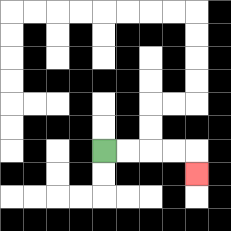{'start': '[4, 6]', 'end': '[8, 7]', 'path_directions': 'R,R,R,R,D', 'path_coordinates': '[[4, 6], [5, 6], [6, 6], [7, 6], [8, 6], [8, 7]]'}